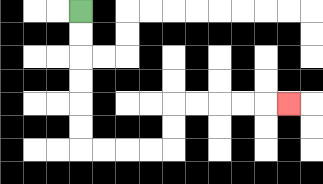{'start': '[3, 0]', 'end': '[12, 4]', 'path_directions': 'D,D,D,D,D,D,R,R,R,R,U,U,R,R,R,R,R', 'path_coordinates': '[[3, 0], [3, 1], [3, 2], [3, 3], [3, 4], [3, 5], [3, 6], [4, 6], [5, 6], [6, 6], [7, 6], [7, 5], [7, 4], [8, 4], [9, 4], [10, 4], [11, 4], [12, 4]]'}